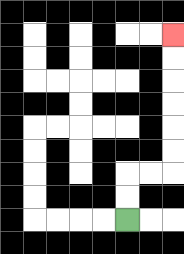{'start': '[5, 9]', 'end': '[7, 1]', 'path_directions': 'U,U,R,R,U,U,U,U,U,U', 'path_coordinates': '[[5, 9], [5, 8], [5, 7], [6, 7], [7, 7], [7, 6], [7, 5], [7, 4], [7, 3], [7, 2], [7, 1]]'}